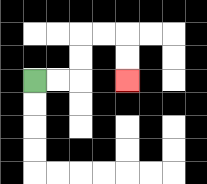{'start': '[1, 3]', 'end': '[5, 3]', 'path_directions': 'R,R,U,U,R,R,D,D', 'path_coordinates': '[[1, 3], [2, 3], [3, 3], [3, 2], [3, 1], [4, 1], [5, 1], [5, 2], [5, 3]]'}